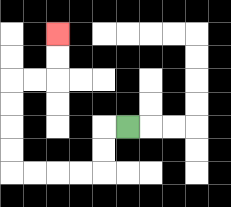{'start': '[5, 5]', 'end': '[2, 1]', 'path_directions': 'L,D,D,L,L,L,L,U,U,U,U,R,R,U,U', 'path_coordinates': '[[5, 5], [4, 5], [4, 6], [4, 7], [3, 7], [2, 7], [1, 7], [0, 7], [0, 6], [0, 5], [0, 4], [0, 3], [1, 3], [2, 3], [2, 2], [2, 1]]'}